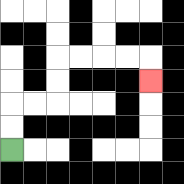{'start': '[0, 6]', 'end': '[6, 3]', 'path_directions': 'U,U,R,R,U,U,R,R,R,R,D', 'path_coordinates': '[[0, 6], [0, 5], [0, 4], [1, 4], [2, 4], [2, 3], [2, 2], [3, 2], [4, 2], [5, 2], [6, 2], [6, 3]]'}